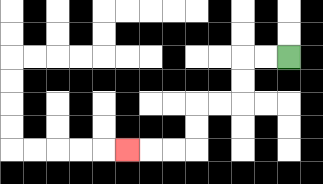{'start': '[12, 2]', 'end': '[5, 6]', 'path_directions': 'L,L,D,D,L,L,D,D,L,L,L', 'path_coordinates': '[[12, 2], [11, 2], [10, 2], [10, 3], [10, 4], [9, 4], [8, 4], [8, 5], [8, 6], [7, 6], [6, 6], [5, 6]]'}